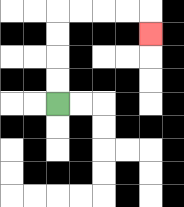{'start': '[2, 4]', 'end': '[6, 1]', 'path_directions': 'U,U,U,U,R,R,R,R,D', 'path_coordinates': '[[2, 4], [2, 3], [2, 2], [2, 1], [2, 0], [3, 0], [4, 0], [5, 0], [6, 0], [6, 1]]'}